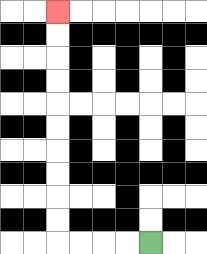{'start': '[6, 10]', 'end': '[2, 0]', 'path_directions': 'L,L,L,L,U,U,U,U,U,U,U,U,U,U', 'path_coordinates': '[[6, 10], [5, 10], [4, 10], [3, 10], [2, 10], [2, 9], [2, 8], [2, 7], [2, 6], [2, 5], [2, 4], [2, 3], [2, 2], [2, 1], [2, 0]]'}